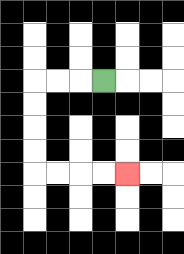{'start': '[4, 3]', 'end': '[5, 7]', 'path_directions': 'L,L,L,D,D,D,D,R,R,R,R', 'path_coordinates': '[[4, 3], [3, 3], [2, 3], [1, 3], [1, 4], [1, 5], [1, 6], [1, 7], [2, 7], [3, 7], [4, 7], [5, 7]]'}